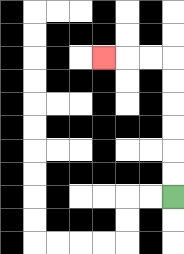{'start': '[7, 8]', 'end': '[4, 2]', 'path_directions': 'U,U,U,U,U,U,L,L,L', 'path_coordinates': '[[7, 8], [7, 7], [7, 6], [7, 5], [7, 4], [7, 3], [7, 2], [6, 2], [5, 2], [4, 2]]'}